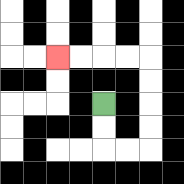{'start': '[4, 4]', 'end': '[2, 2]', 'path_directions': 'D,D,R,R,U,U,U,U,L,L,L,L', 'path_coordinates': '[[4, 4], [4, 5], [4, 6], [5, 6], [6, 6], [6, 5], [6, 4], [6, 3], [6, 2], [5, 2], [4, 2], [3, 2], [2, 2]]'}